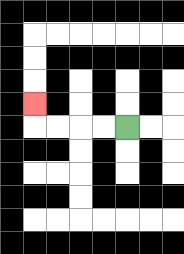{'start': '[5, 5]', 'end': '[1, 4]', 'path_directions': 'L,L,L,L,U', 'path_coordinates': '[[5, 5], [4, 5], [3, 5], [2, 5], [1, 5], [1, 4]]'}